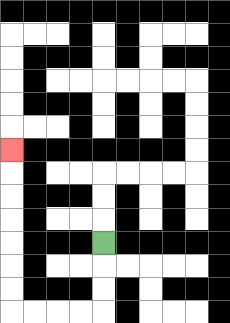{'start': '[4, 10]', 'end': '[0, 6]', 'path_directions': 'D,D,D,L,L,L,L,U,U,U,U,U,U,U', 'path_coordinates': '[[4, 10], [4, 11], [4, 12], [4, 13], [3, 13], [2, 13], [1, 13], [0, 13], [0, 12], [0, 11], [0, 10], [0, 9], [0, 8], [0, 7], [0, 6]]'}